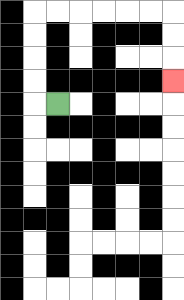{'start': '[2, 4]', 'end': '[7, 3]', 'path_directions': 'L,U,U,U,U,R,R,R,R,R,R,D,D,D', 'path_coordinates': '[[2, 4], [1, 4], [1, 3], [1, 2], [1, 1], [1, 0], [2, 0], [3, 0], [4, 0], [5, 0], [6, 0], [7, 0], [7, 1], [7, 2], [7, 3]]'}